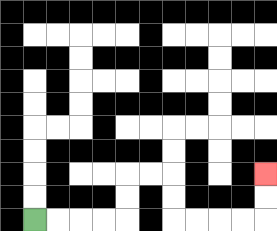{'start': '[1, 9]', 'end': '[11, 7]', 'path_directions': 'R,R,R,R,U,U,R,R,D,D,R,R,R,R,U,U', 'path_coordinates': '[[1, 9], [2, 9], [3, 9], [4, 9], [5, 9], [5, 8], [5, 7], [6, 7], [7, 7], [7, 8], [7, 9], [8, 9], [9, 9], [10, 9], [11, 9], [11, 8], [11, 7]]'}